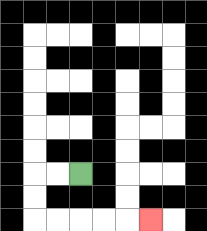{'start': '[3, 7]', 'end': '[6, 9]', 'path_directions': 'L,L,D,D,R,R,R,R,R', 'path_coordinates': '[[3, 7], [2, 7], [1, 7], [1, 8], [1, 9], [2, 9], [3, 9], [4, 9], [5, 9], [6, 9]]'}